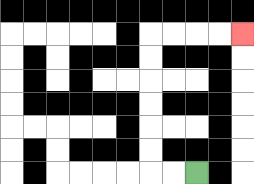{'start': '[8, 7]', 'end': '[10, 1]', 'path_directions': 'L,L,U,U,U,U,U,U,R,R,R,R', 'path_coordinates': '[[8, 7], [7, 7], [6, 7], [6, 6], [6, 5], [6, 4], [6, 3], [6, 2], [6, 1], [7, 1], [8, 1], [9, 1], [10, 1]]'}